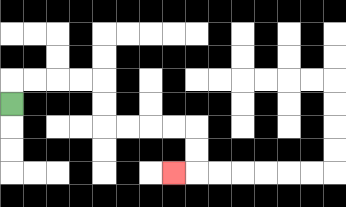{'start': '[0, 4]', 'end': '[7, 7]', 'path_directions': 'U,R,R,R,R,D,D,R,R,R,R,D,D,L', 'path_coordinates': '[[0, 4], [0, 3], [1, 3], [2, 3], [3, 3], [4, 3], [4, 4], [4, 5], [5, 5], [6, 5], [7, 5], [8, 5], [8, 6], [8, 7], [7, 7]]'}